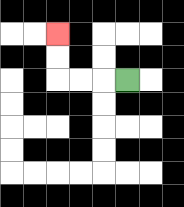{'start': '[5, 3]', 'end': '[2, 1]', 'path_directions': 'L,L,L,U,U', 'path_coordinates': '[[5, 3], [4, 3], [3, 3], [2, 3], [2, 2], [2, 1]]'}